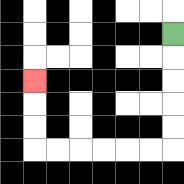{'start': '[7, 1]', 'end': '[1, 3]', 'path_directions': 'D,D,D,D,D,L,L,L,L,L,L,U,U,U', 'path_coordinates': '[[7, 1], [7, 2], [7, 3], [7, 4], [7, 5], [7, 6], [6, 6], [5, 6], [4, 6], [3, 6], [2, 6], [1, 6], [1, 5], [1, 4], [1, 3]]'}